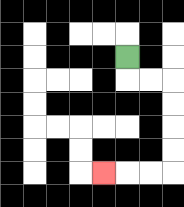{'start': '[5, 2]', 'end': '[4, 7]', 'path_directions': 'D,R,R,D,D,D,D,L,L,L', 'path_coordinates': '[[5, 2], [5, 3], [6, 3], [7, 3], [7, 4], [7, 5], [7, 6], [7, 7], [6, 7], [5, 7], [4, 7]]'}